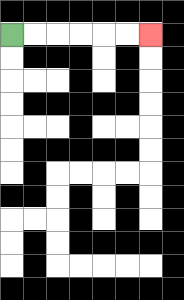{'start': '[0, 1]', 'end': '[6, 1]', 'path_directions': 'R,R,R,R,R,R', 'path_coordinates': '[[0, 1], [1, 1], [2, 1], [3, 1], [4, 1], [5, 1], [6, 1]]'}